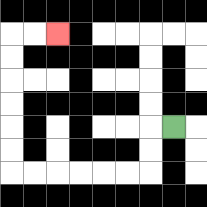{'start': '[7, 5]', 'end': '[2, 1]', 'path_directions': 'L,D,D,L,L,L,L,L,L,U,U,U,U,U,U,R,R', 'path_coordinates': '[[7, 5], [6, 5], [6, 6], [6, 7], [5, 7], [4, 7], [3, 7], [2, 7], [1, 7], [0, 7], [0, 6], [0, 5], [0, 4], [0, 3], [0, 2], [0, 1], [1, 1], [2, 1]]'}